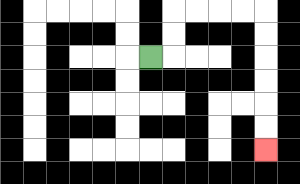{'start': '[6, 2]', 'end': '[11, 6]', 'path_directions': 'R,U,U,R,R,R,R,D,D,D,D,D,D', 'path_coordinates': '[[6, 2], [7, 2], [7, 1], [7, 0], [8, 0], [9, 0], [10, 0], [11, 0], [11, 1], [11, 2], [11, 3], [11, 4], [11, 5], [11, 6]]'}